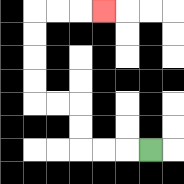{'start': '[6, 6]', 'end': '[4, 0]', 'path_directions': 'L,L,L,U,U,L,L,U,U,U,U,R,R,R', 'path_coordinates': '[[6, 6], [5, 6], [4, 6], [3, 6], [3, 5], [3, 4], [2, 4], [1, 4], [1, 3], [1, 2], [1, 1], [1, 0], [2, 0], [3, 0], [4, 0]]'}